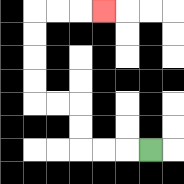{'start': '[6, 6]', 'end': '[4, 0]', 'path_directions': 'L,L,L,U,U,L,L,U,U,U,U,R,R,R', 'path_coordinates': '[[6, 6], [5, 6], [4, 6], [3, 6], [3, 5], [3, 4], [2, 4], [1, 4], [1, 3], [1, 2], [1, 1], [1, 0], [2, 0], [3, 0], [4, 0]]'}